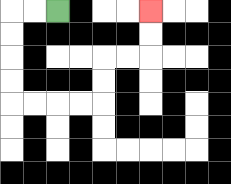{'start': '[2, 0]', 'end': '[6, 0]', 'path_directions': 'L,L,D,D,D,D,R,R,R,R,U,U,R,R,U,U', 'path_coordinates': '[[2, 0], [1, 0], [0, 0], [0, 1], [0, 2], [0, 3], [0, 4], [1, 4], [2, 4], [3, 4], [4, 4], [4, 3], [4, 2], [5, 2], [6, 2], [6, 1], [6, 0]]'}